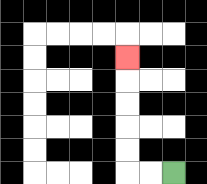{'start': '[7, 7]', 'end': '[5, 2]', 'path_directions': 'L,L,U,U,U,U,U', 'path_coordinates': '[[7, 7], [6, 7], [5, 7], [5, 6], [5, 5], [5, 4], [5, 3], [5, 2]]'}